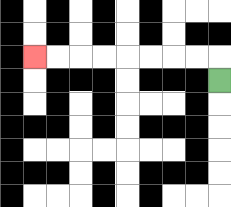{'start': '[9, 3]', 'end': '[1, 2]', 'path_directions': 'U,L,L,L,L,L,L,L,L', 'path_coordinates': '[[9, 3], [9, 2], [8, 2], [7, 2], [6, 2], [5, 2], [4, 2], [3, 2], [2, 2], [1, 2]]'}